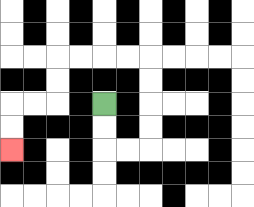{'start': '[4, 4]', 'end': '[0, 6]', 'path_directions': 'D,D,R,R,U,U,U,U,L,L,L,L,D,D,L,L,D,D', 'path_coordinates': '[[4, 4], [4, 5], [4, 6], [5, 6], [6, 6], [6, 5], [6, 4], [6, 3], [6, 2], [5, 2], [4, 2], [3, 2], [2, 2], [2, 3], [2, 4], [1, 4], [0, 4], [0, 5], [0, 6]]'}